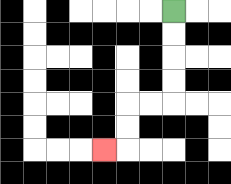{'start': '[7, 0]', 'end': '[4, 6]', 'path_directions': 'D,D,D,D,L,L,D,D,L', 'path_coordinates': '[[7, 0], [7, 1], [7, 2], [7, 3], [7, 4], [6, 4], [5, 4], [5, 5], [5, 6], [4, 6]]'}